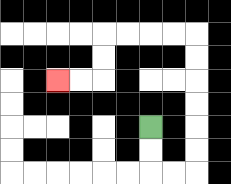{'start': '[6, 5]', 'end': '[2, 3]', 'path_directions': 'D,D,R,R,U,U,U,U,U,U,L,L,L,L,D,D,L,L', 'path_coordinates': '[[6, 5], [6, 6], [6, 7], [7, 7], [8, 7], [8, 6], [8, 5], [8, 4], [8, 3], [8, 2], [8, 1], [7, 1], [6, 1], [5, 1], [4, 1], [4, 2], [4, 3], [3, 3], [2, 3]]'}